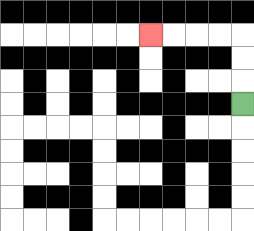{'start': '[10, 4]', 'end': '[6, 1]', 'path_directions': 'U,U,U,L,L,L,L', 'path_coordinates': '[[10, 4], [10, 3], [10, 2], [10, 1], [9, 1], [8, 1], [7, 1], [6, 1]]'}